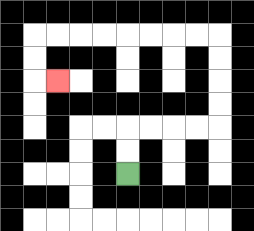{'start': '[5, 7]', 'end': '[2, 3]', 'path_directions': 'U,U,R,R,R,R,U,U,U,U,L,L,L,L,L,L,L,L,D,D,R', 'path_coordinates': '[[5, 7], [5, 6], [5, 5], [6, 5], [7, 5], [8, 5], [9, 5], [9, 4], [9, 3], [9, 2], [9, 1], [8, 1], [7, 1], [6, 1], [5, 1], [4, 1], [3, 1], [2, 1], [1, 1], [1, 2], [1, 3], [2, 3]]'}